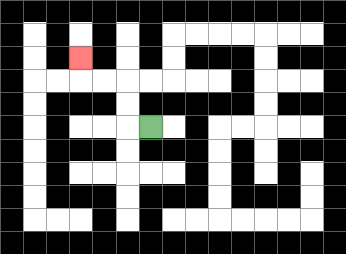{'start': '[6, 5]', 'end': '[3, 2]', 'path_directions': 'L,U,U,L,L,U', 'path_coordinates': '[[6, 5], [5, 5], [5, 4], [5, 3], [4, 3], [3, 3], [3, 2]]'}